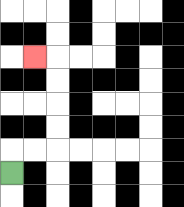{'start': '[0, 7]', 'end': '[1, 2]', 'path_directions': 'U,R,R,U,U,U,U,L', 'path_coordinates': '[[0, 7], [0, 6], [1, 6], [2, 6], [2, 5], [2, 4], [2, 3], [2, 2], [1, 2]]'}